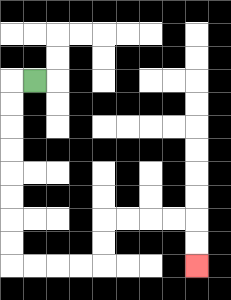{'start': '[1, 3]', 'end': '[8, 11]', 'path_directions': 'L,D,D,D,D,D,D,D,D,R,R,R,R,U,U,R,R,R,R,D,D', 'path_coordinates': '[[1, 3], [0, 3], [0, 4], [0, 5], [0, 6], [0, 7], [0, 8], [0, 9], [0, 10], [0, 11], [1, 11], [2, 11], [3, 11], [4, 11], [4, 10], [4, 9], [5, 9], [6, 9], [7, 9], [8, 9], [8, 10], [8, 11]]'}